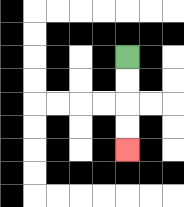{'start': '[5, 2]', 'end': '[5, 6]', 'path_directions': 'D,D,D,D', 'path_coordinates': '[[5, 2], [5, 3], [5, 4], [5, 5], [5, 6]]'}